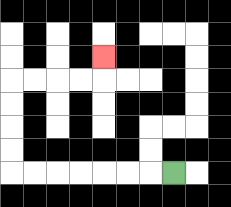{'start': '[7, 7]', 'end': '[4, 2]', 'path_directions': 'L,L,L,L,L,L,L,U,U,U,U,R,R,R,R,U', 'path_coordinates': '[[7, 7], [6, 7], [5, 7], [4, 7], [3, 7], [2, 7], [1, 7], [0, 7], [0, 6], [0, 5], [0, 4], [0, 3], [1, 3], [2, 3], [3, 3], [4, 3], [4, 2]]'}